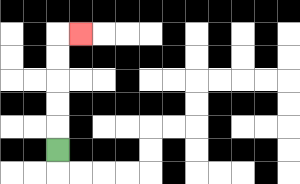{'start': '[2, 6]', 'end': '[3, 1]', 'path_directions': 'U,U,U,U,U,R', 'path_coordinates': '[[2, 6], [2, 5], [2, 4], [2, 3], [2, 2], [2, 1], [3, 1]]'}